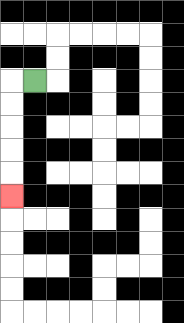{'start': '[1, 3]', 'end': '[0, 8]', 'path_directions': 'L,D,D,D,D,D', 'path_coordinates': '[[1, 3], [0, 3], [0, 4], [0, 5], [0, 6], [0, 7], [0, 8]]'}